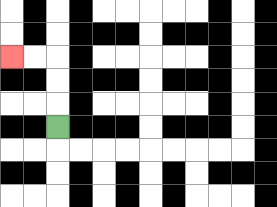{'start': '[2, 5]', 'end': '[0, 2]', 'path_directions': 'U,U,U,L,L', 'path_coordinates': '[[2, 5], [2, 4], [2, 3], [2, 2], [1, 2], [0, 2]]'}